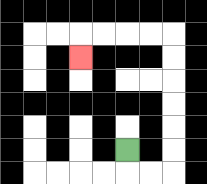{'start': '[5, 6]', 'end': '[3, 2]', 'path_directions': 'D,R,R,U,U,U,U,U,U,L,L,L,L,D', 'path_coordinates': '[[5, 6], [5, 7], [6, 7], [7, 7], [7, 6], [7, 5], [7, 4], [7, 3], [7, 2], [7, 1], [6, 1], [5, 1], [4, 1], [3, 1], [3, 2]]'}